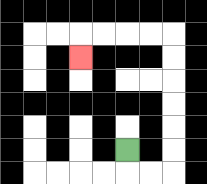{'start': '[5, 6]', 'end': '[3, 2]', 'path_directions': 'D,R,R,U,U,U,U,U,U,L,L,L,L,D', 'path_coordinates': '[[5, 6], [5, 7], [6, 7], [7, 7], [7, 6], [7, 5], [7, 4], [7, 3], [7, 2], [7, 1], [6, 1], [5, 1], [4, 1], [3, 1], [3, 2]]'}